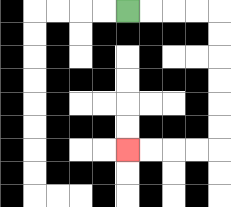{'start': '[5, 0]', 'end': '[5, 6]', 'path_directions': 'R,R,R,R,D,D,D,D,D,D,L,L,L,L', 'path_coordinates': '[[5, 0], [6, 0], [7, 0], [8, 0], [9, 0], [9, 1], [9, 2], [9, 3], [9, 4], [9, 5], [9, 6], [8, 6], [7, 6], [6, 6], [5, 6]]'}